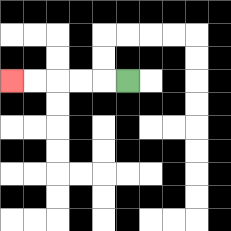{'start': '[5, 3]', 'end': '[0, 3]', 'path_directions': 'L,L,L,L,L', 'path_coordinates': '[[5, 3], [4, 3], [3, 3], [2, 3], [1, 3], [0, 3]]'}